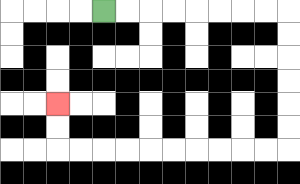{'start': '[4, 0]', 'end': '[2, 4]', 'path_directions': 'R,R,R,R,R,R,R,R,D,D,D,D,D,D,L,L,L,L,L,L,L,L,L,L,U,U', 'path_coordinates': '[[4, 0], [5, 0], [6, 0], [7, 0], [8, 0], [9, 0], [10, 0], [11, 0], [12, 0], [12, 1], [12, 2], [12, 3], [12, 4], [12, 5], [12, 6], [11, 6], [10, 6], [9, 6], [8, 6], [7, 6], [6, 6], [5, 6], [4, 6], [3, 6], [2, 6], [2, 5], [2, 4]]'}